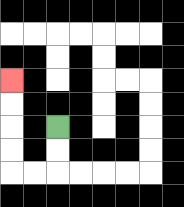{'start': '[2, 5]', 'end': '[0, 3]', 'path_directions': 'D,D,L,L,U,U,U,U', 'path_coordinates': '[[2, 5], [2, 6], [2, 7], [1, 7], [0, 7], [0, 6], [0, 5], [0, 4], [0, 3]]'}